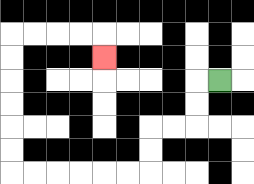{'start': '[9, 3]', 'end': '[4, 2]', 'path_directions': 'L,D,D,L,L,D,D,L,L,L,L,L,L,U,U,U,U,U,U,R,R,R,R,D', 'path_coordinates': '[[9, 3], [8, 3], [8, 4], [8, 5], [7, 5], [6, 5], [6, 6], [6, 7], [5, 7], [4, 7], [3, 7], [2, 7], [1, 7], [0, 7], [0, 6], [0, 5], [0, 4], [0, 3], [0, 2], [0, 1], [1, 1], [2, 1], [3, 1], [4, 1], [4, 2]]'}